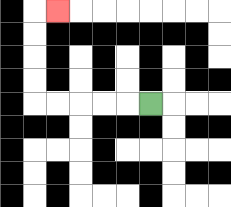{'start': '[6, 4]', 'end': '[2, 0]', 'path_directions': 'L,L,L,L,L,U,U,U,U,R', 'path_coordinates': '[[6, 4], [5, 4], [4, 4], [3, 4], [2, 4], [1, 4], [1, 3], [1, 2], [1, 1], [1, 0], [2, 0]]'}